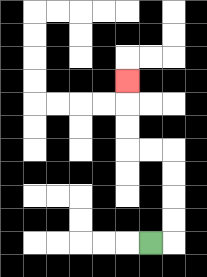{'start': '[6, 10]', 'end': '[5, 3]', 'path_directions': 'R,U,U,U,U,L,L,U,U,U', 'path_coordinates': '[[6, 10], [7, 10], [7, 9], [7, 8], [7, 7], [7, 6], [6, 6], [5, 6], [5, 5], [5, 4], [5, 3]]'}